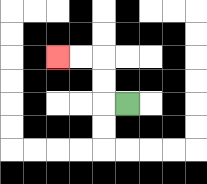{'start': '[5, 4]', 'end': '[2, 2]', 'path_directions': 'L,U,U,L,L', 'path_coordinates': '[[5, 4], [4, 4], [4, 3], [4, 2], [3, 2], [2, 2]]'}